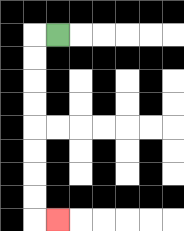{'start': '[2, 1]', 'end': '[2, 9]', 'path_directions': 'L,D,D,D,D,D,D,D,D,R', 'path_coordinates': '[[2, 1], [1, 1], [1, 2], [1, 3], [1, 4], [1, 5], [1, 6], [1, 7], [1, 8], [1, 9], [2, 9]]'}